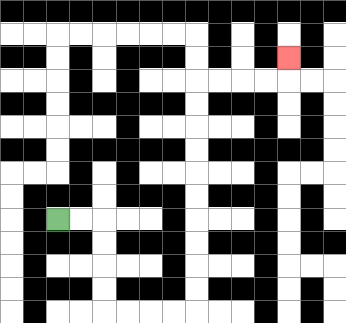{'start': '[2, 9]', 'end': '[12, 2]', 'path_directions': 'R,R,D,D,D,D,R,R,R,R,U,U,U,U,U,U,U,U,U,U,R,R,R,R,U', 'path_coordinates': '[[2, 9], [3, 9], [4, 9], [4, 10], [4, 11], [4, 12], [4, 13], [5, 13], [6, 13], [7, 13], [8, 13], [8, 12], [8, 11], [8, 10], [8, 9], [8, 8], [8, 7], [8, 6], [8, 5], [8, 4], [8, 3], [9, 3], [10, 3], [11, 3], [12, 3], [12, 2]]'}